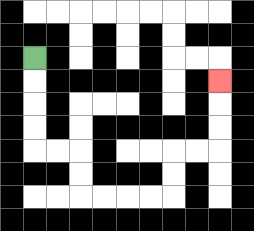{'start': '[1, 2]', 'end': '[9, 3]', 'path_directions': 'D,D,D,D,R,R,D,D,R,R,R,R,U,U,R,R,U,U,U', 'path_coordinates': '[[1, 2], [1, 3], [1, 4], [1, 5], [1, 6], [2, 6], [3, 6], [3, 7], [3, 8], [4, 8], [5, 8], [6, 8], [7, 8], [7, 7], [7, 6], [8, 6], [9, 6], [9, 5], [9, 4], [9, 3]]'}